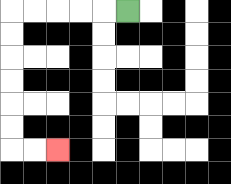{'start': '[5, 0]', 'end': '[2, 6]', 'path_directions': 'L,L,L,L,L,D,D,D,D,D,D,R,R', 'path_coordinates': '[[5, 0], [4, 0], [3, 0], [2, 0], [1, 0], [0, 0], [0, 1], [0, 2], [0, 3], [0, 4], [0, 5], [0, 6], [1, 6], [2, 6]]'}